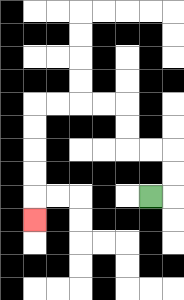{'start': '[6, 8]', 'end': '[1, 9]', 'path_directions': 'R,U,U,L,L,U,U,L,L,L,L,D,D,D,D,D', 'path_coordinates': '[[6, 8], [7, 8], [7, 7], [7, 6], [6, 6], [5, 6], [5, 5], [5, 4], [4, 4], [3, 4], [2, 4], [1, 4], [1, 5], [1, 6], [1, 7], [1, 8], [1, 9]]'}